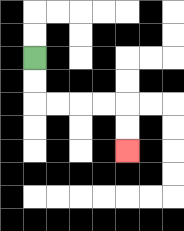{'start': '[1, 2]', 'end': '[5, 6]', 'path_directions': 'D,D,R,R,R,R,D,D', 'path_coordinates': '[[1, 2], [1, 3], [1, 4], [2, 4], [3, 4], [4, 4], [5, 4], [5, 5], [5, 6]]'}